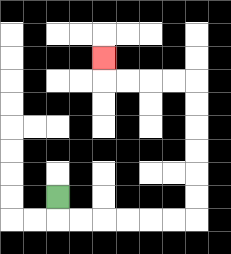{'start': '[2, 8]', 'end': '[4, 2]', 'path_directions': 'D,R,R,R,R,R,R,U,U,U,U,U,U,L,L,L,L,U', 'path_coordinates': '[[2, 8], [2, 9], [3, 9], [4, 9], [5, 9], [6, 9], [7, 9], [8, 9], [8, 8], [8, 7], [8, 6], [8, 5], [8, 4], [8, 3], [7, 3], [6, 3], [5, 3], [4, 3], [4, 2]]'}